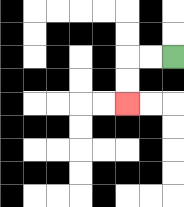{'start': '[7, 2]', 'end': '[5, 4]', 'path_directions': 'L,L,D,D', 'path_coordinates': '[[7, 2], [6, 2], [5, 2], [5, 3], [5, 4]]'}